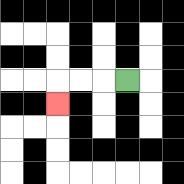{'start': '[5, 3]', 'end': '[2, 4]', 'path_directions': 'L,L,L,D', 'path_coordinates': '[[5, 3], [4, 3], [3, 3], [2, 3], [2, 4]]'}